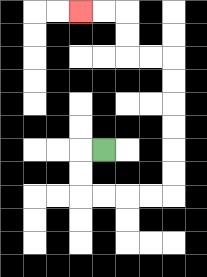{'start': '[4, 6]', 'end': '[3, 0]', 'path_directions': 'L,D,D,R,R,R,R,U,U,U,U,U,U,L,L,U,U,L,L', 'path_coordinates': '[[4, 6], [3, 6], [3, 7], [3, 8], [4, 8], [5, 8], [6, 8], [7, 8], [7, 7], [7, 6], [7, 5], [7, 4], [7, 3], [7, 2], [6, 2], [5, 2], [5, 1], [5, 0], [4, 0], [3, 0]]'}